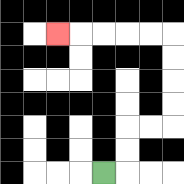{'start': '[4, 7]', 'end': '[2, 1]', 'path_directions': 'R,U,U,R,R,U,U,U,U,L,L,L,L,L', 'path_coordinates': '[[4, 7], [5, 7], [5, 6], [5, 5], [6, 5], [7, 5], [7, 4], [7, 3], [7, 2], [7, 1], [6, 1], [5, 1], [4, 1], [3, 1], [2, 1]]'}